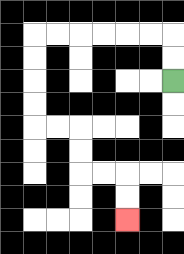{'start': '[7, 3]', 'end': '[5, 9]', 'path_directions': 'U,U,L,L,L,L,L,L,D,D,D,D,R,R,D,D,R,R,D,D', 'path_coordinates': '[[7, 3], [7, 2], [7, 1], [6, 1], [5, 1], [4, 1], [3, 1], [2, 1], [1, 1], [1, 2], [1, 3], [1, 4], [1, 5], [2, 5], [3, 5], [3, 6], [3, 7], [4, 7], [5, 7], [5, 8], [5, 9]]'}